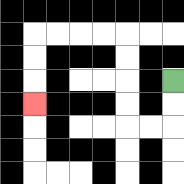{'start': '[7, 3]', 'end': '[1, 4]', 'path_directions': 'D,D,L,L,U,U,U,U,L,L,L,L,D,D,D', 'path_coordinates': '[[7, 3], [7, 4], [7, 5], [6, 5], [5, 5], [5, 4], [5, 3], [5, 2], [5, 1], [4, 1], [3, 1], [2, 1], [1, 1], [1, 2], [1, 3], [1, 4]]'}